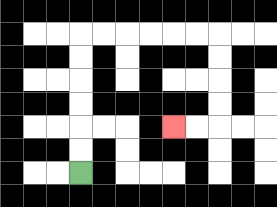{'start': '[3, 7]', 'end': '[7, 5]', 'path_directions': 'U,U,U,U,U,U,R,R,R,R,R,R,D,D,D,D,L,L', 'path_coordinates': '[[3, 7], [3, 6], [3, 5], [3, 4], [3, 3], [3, 2], [3, 1], [4, 1], [5, 1], [6, 1], [7, 1], [8, 1], [9, 1], [9, 2], [9, 3], [9, 4], [9, 5], [8, 5], [7, 5]]'}